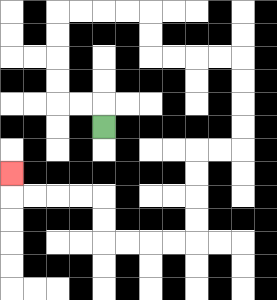{'start': '[4, 5]', 'end': '[0, 7]', 'path_directions': 'U,L,L,U,U,U,U,R,R,R,R,D,D,R,R,R,R,D,D,D,D,L,L,D,D,D,D,L,L,L,L,U,U,L,L,L,L,U', 'path_coordinates': '[[4, 5], [4, 4], [3, 4], [2, 4], [2, 3], [2, 2], [2, 1], [2, 0], [3, 0], [4, 0], [5, 0], [6, 0], [6, 1], [6, 2], [7, 2], [8, 2], [9, 2], [10, 2], [10, 3], [10, 4], [10, 5], [10, 6], [9, 6], [8, 6], [8, 7], [8, 8], [8, 9], [8, 10], [7, 10], [6, 10], [5, 10], [4, 10], [4, 9], [4, 8], [3, 8], [2, 8], [1, 8], [0, 8], [0, 7]]'}